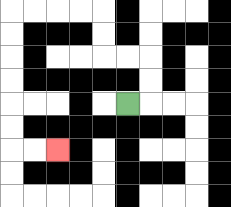{'start': '[5, 4]', 'end': '[2, 6]', 'path_directions': 'R,U,U,L,L,U,U,L,L,L,L,D,D,D,D,D,D,R,R', 'path_coordinates': '[[5, 4], [6, 4], [6, 3], [6, 2], [5, 2], [4, 2], [4, 1], [4, 0], [3, 0], [2, 0], [1, 0], [0, 0], [0, 1], [0, 2], [0, 3], [0, 4], [0, 5], [0, 6], [1, 6], [2, 6]]'}